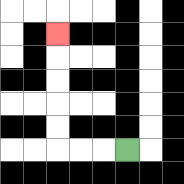{'start': '[5, 6]', 'end': '[2, 1]', 'path_directions': 'L,L,L,U,U,U,U,U', 'path_coordinates': '[[5, 6], [4, 6], [3, 6], [2, 6], [2, 5], [2, 4], [2, 3], [2, 2], [2, 1]]'}